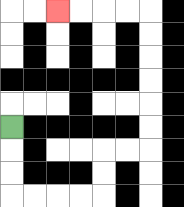{'start': '[0, 5]', 'end': '[2, 0]', 'path_directions': 'D,D,D,R,R,R,R,U,U,R,R,U,U,U,U,U,U,L,L,L,L', 'path_coordinates': '[[0, 5], [0, 6], [0, 7], [0, 8], [1, 8], [2, 8], [3, 8], [4, 8], [4, 7], [4, 6], [5, 6], [6, 6], [6, 5], [6, 4], [6, 3], [6, 2], [6, 1], [6, 0], [5, 0], [4, 0], [3, 0], [2, 0]]'}